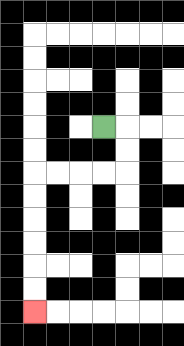{'start': '[4, 5]', 'end': '[1, 13]', 'path_directions': 'R,D,D,L,L,L,L,D,D,D,D,D,D', 'path_coordinates': '[[4, 5], [5, 5], [5, 6], [5, 7], [4, 7], [3, 7], [2, 7], [1, 7], [1, 8], [1, 9], [1, 10], [1, 11], [1, 12], [1, 13]]'}